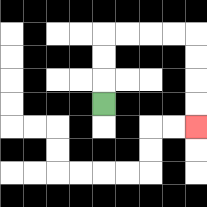{'start': '[4, 4]', 'end': '[8, 5]', 'path_directions': 'U,U,U,R,R,R,R,D,D,D,D', 'path_coordinates': '[[4, 4], [4, 3], [4, 2], [4, 1], [5, 1], [6, 1], [7, 1], [8, 1], [8, 2], [8, 3], [8, 4], [8, 5]]'}